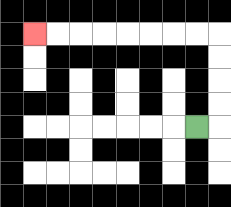{'start': '[8, 5]', 'end': '[1, 1]', 'path_directions': 'R,U,U,U,U,L,L,L,L,L,L,L,L', 'path_coordinates': '[[8, 5], [9, 5], [9, 4], [9, 3], [9, 2], [9, 1], [8, 1], [7, 1], [6, 1], [5, 1], [4, 1], [3, 1], [2, 1], [1, 1]]'}